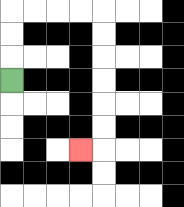{'start': '[0, 3]', 'end': '[3, 6]', 'path_directions': 'U,U,U,R,R,R,R,D,D,D,D,D,D,L', 'path_coordinates': '[[0, 3], [0, 2], [0, 1], [0, 0], [1, 0], [2, 0], [3, 0], [4, 0], [4, 1], [4, 2], [4, 3], [4, 4], [4, 5], [4, 6], [3, 6]]'}